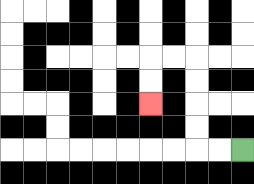{'start': '[10, 6]', 'end': '[6, 4]', 'path_directions': 'L,L,U,U,U,U,L,L,D,D', 'path_coordinates': '[[10, 6], [9, 6], [8, 6], [8, 5], [8, 4], [8, 3], [8, 2], [7, 2], [6, 2], [6, 3], [6, 4]]'}